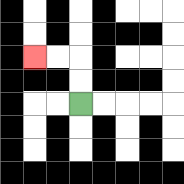{'start': '[3, 4]', 'end': '[1, 2]', 'path_directions': 'U,U,L,L', 'path_coordinates': '[[3, 4], [3, 3], [3, 2], [2, 2], [1, 2]]'}